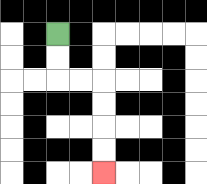{'start': '[2, 1]', 'end': '[4, 7]', 'path_directions': 'D,D,R,R,D,D,D,D', 'path_coordinates': '[[2, 1], [2, 2], [2, 3], [3, 3], [4, 3], [4, 4], [4, 5], [4, 6], [4, 7]]'}